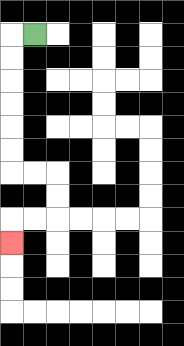{'start': '[1, 1]', 'end': '[0, 10]', 'path_directions': 'L,D,D,D,D,D,D,R,R,D,D,L,L,D', 'path_coordinates': '[[1, 1], [0, 1], [0, 2], [0, 3], [0, 4], [0, 5], [0, 6], [0, 7], [1, 7], [2, 7], [2, 8], [2, 9], [1, 9], [0, 9], [0, 10]]'}